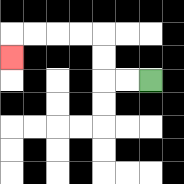{'start': '[6, 3]', 'end': '[0, 2]', 'path_directions': 'L,L,U,U,L,L,L,L,D', 'path_coordinates': '[[6, 3], [5, 3], [4, 3], [4, 2], [4, 1], [3, 1], [2, 1], [1, 1], [0, 1], [0, 2]]'}